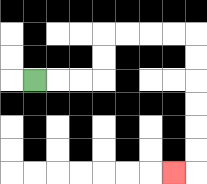{'start': '[1, 3]', 'end': '[7, 7]', 'path_directions': 'R,R,R,U,U,R,R,R,R,D,D,D,D,D,D,L', 'path_coordinates': '[[1, 3], [2, 3], [3, 3], [4, 3], [4, 2], [4, 1], [5, 1], [6, 1], [7, 1], [8, 1], [8, 2], [8, 3], [8, 4], [8, 5], [8, 6], [8, 7], [7, 7]]'}